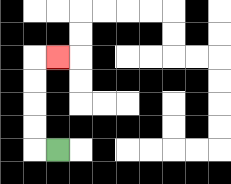{'start': '[2, 6]', 'end': '[2, 2]', 'path_directions': 'L,U,U,U,U,R', 'path_coordinates': '[[2, 6], [1, 6], [1, 5], [1, 4], [1, 3], [1, 2], [2, 2]]'}